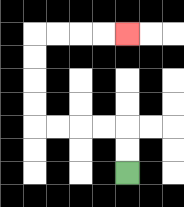{'start': '[5, 7]', 'end': '[5, 1]', 'path_directions': 'U,U,L,L,L,L,U,U,U,U,R,R,R,R', 'path_coordinates': '[[5, 7], [5, 6], [5, 5], [4, 5], [3, 5], [2, 5], [1, 5], [1, 4], [1, 3], [1, 2], [1, 1], [2, 1], [3, 1], [4, 1], [5, 1]]'}